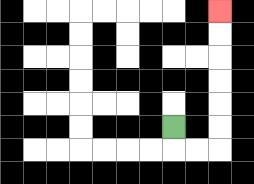{'start': '[7, 5]', 'end': '[9, 0]', 'path_directions': 'D,R,R,U,U,U,U,U,U', 'path_coordinates': '[[7, 5], [7, 6], [8, 6], [9, 6], [9, 5], [9, 4], [9, 3], [9, 2], [9, 1], [9, 0]]'}